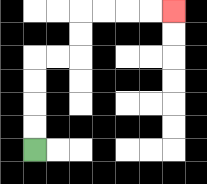{'start': '[1, 6]', 'end': '[7, 0]', 'path_directions': 'U,U,U,U,R,R,U,U,R,R,R,R', 'path_coordinates': '[[1, 6], [1, 5], [1, 4], [1, 3], [1, 2], [2, 2], [3, 2], [3, 1], [3, 0], [4, 0], [5, 0], [6, 0], [7, 0]]'}